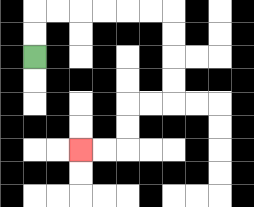{'start': '[1, 2]', 'end': '[3, 6]', 'path_directions': 'U,U,R,R,R,R,R,R,D,D,D,D,L,L,D,D,L,L', 'path_coordinates': '[[1, 2], [1, 1], [1, 0], [2, 0], [3, 0], [4, 0], [5, 0], [6, 0], [7, 0], [7, 1], [7, 2], [7, 3], [7, 4], [6, 4], [5, 4], [5, 5], [5, 6], [4, 6], [3, 6]]'}